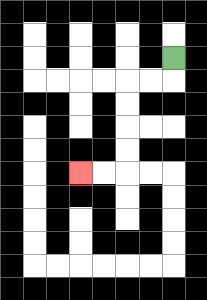{'start': '[7, 2]', 'end': '[3, 7]', 'path_directions': 'D,L,L,D,D,D,D,L,L', 'path_coordinates': '[[7, 2], [7, 3], [6, 3], [5, 3], [5, 4], [5, 5], [5, 6], [5, 7], [4, 7], [3, 7]]'}